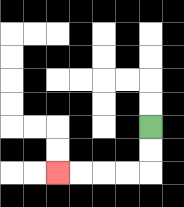{'start': '[6, 5]', 'end': '[2, 7]', 'path_directions': 'D,D,L,L,L,L', 'path_coordinates': '[[6, 5], [6, 6], [6, 7], [5, 7], [4, 7], [3, 7], [2, 7]]'}